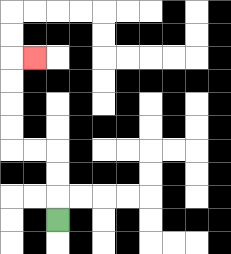{'start': '[2, 9]', 'end': '[1, 2]', 'path_directions': 'U,U,U,L,L,U,U,U,U,R', 'path_coordinates': '[[2, 9], [2, 8], [2, 7], [2, 6], [1, 6], [0, 6], [0, 5], [0, 4], [0, 3], [0, 2], [1, 2]]'}